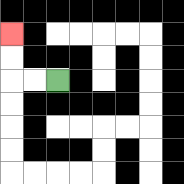{'start': '[2, 3]', 'end': '[0, 1]', 'path_directions': 'L,L,U,U', 'path_coordinates': '[[2, 3], [1, 3], [0, 3], [0, 2], [0, 1]]'}